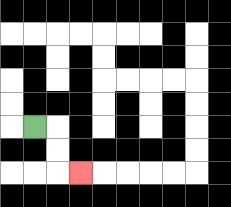{'start': '[1, 5]', 'end': '[3, 7]', 'path_directions': 'R,D,D,R', 'path_coordinates': '[[1, 5], [2, 5], [2, 6], [2, 7], [3, 7]]'}